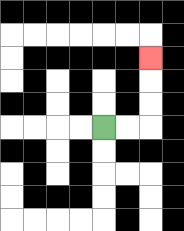{'start': '[4, 5]', 'end': '[6, 2]', 'path_directions': 'R,R,U,U,U', 'path_coordinates': '[[4, 5], [5, 5], [6, 5], [6, 4], [6, 3], [6, 2]]'}